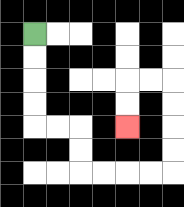{'start': '[1, 1]', 'end': '[5, 5]', 'path_directions': 'D,D,D,D,R,R,D,D,R,R,R,R,U,U,U,U,L,L,D,D', 'path_coordinates': '[[1, 1], [1, 2], [1, 3], [1, 4], [1, 5], [2, 5], [3, 5], [3, 6], [3, 7], [4, 7], [5, 7], [6, 7], [7, 7], [7, 6], [7, 5], [7, 4], [7, 3], [6, 3], [5, 3], [5, 4], [5, 5]]'}